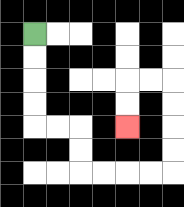{'start': '[1, 1]', 'end': '[5, 5]', 'path_directions': 'D,D,D,D,R,R,D,D,R,R,R,R,U,U,U,U,L,L,D,D', 'path_coordinates': '[[1, 1], [1, 2], [1, 3], [1, 4], [1, 5], [2, 5], [3, 5], [3, 6], [3, 7], [4, 7], [5, 7], [6, 7], [7, 7], [7, 6], [7, 5], [7, 4], [7, 3], [6, 3], [5, 3], [5, 4], [5, 5]]'}